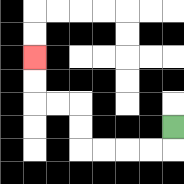{'start': '[7, 5]', 'end': '[1, 2]', 'path_directions': 'D,L,L,L,L,U,U,L,L,U,U', 'path_coordinates': '[[7, 5], [7, 6], [6, 6], [5, 6], [4, 6], [3, 6], [3, 5], [3, 4], [2, 4], [1, 4], [1, 3], [1, 2]]'}